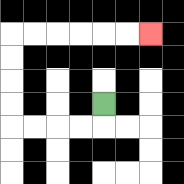{'start': '[4, 4]', 'end': '[6, 1]', 'path_directions': 'D,L,L,L,L,U,U,U,U,R,R,R,R,R,R', 'path_coordinates': '[[4, 4], [4, 5], [3, 5], [2, 5], [1, 5], [0, 5], [0, 4], [0, 3], [0, 2], [0, 1], [1, 1], [2, 1], [3, 1], [4, 1], [5, 1], [6, 1]]'}